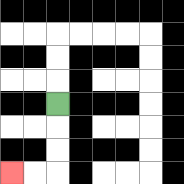{'start': '[2, 4]', 'end': '[0, 7]', 'path_directions': 'D,D,D,L,L', 'path_coordinates': '[[2, 4], [2, 5], [2, 6], [2, 7], [1, 7], [0, 7]]'}